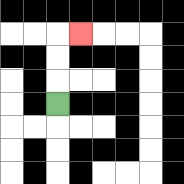{'start': '[2, 4]', 'end': '[3, 1]', 'path_directions': 'U,U,U,R', 'path_coordinates': '[[2, 4], [2, 3], [2, 2], [2, 1], [3, 1]]'}